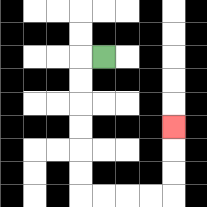{'start': '[4, 2]', 'end': '[7, 5]', 'path_directions': 'L,D,D,D,D,D,D,R,R,R,R,U,U,U', 'path_coordinates': '[[4, 2], [3, 2], [3, 3], [3, 4], [3, 5], [3, 6], [3, 7], [3, 8], [4, 8], [5, 8], [6, 8], [7, 8], [7, 7], [7, 6], [7, 5]]'}